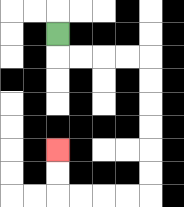{'start': '[2, 1]', 'end': '[2, 6]', 'path_directions': 'D,R,R,R,R,D,D,D,D,D,D,L,L,L,L,U,U', 'path_coordinates': '[[2, 1], [2, 2], [3, 2], [4, 2], [5, 2], [6, 2], [6, 3], [6, 4], [6, 5], [6, 6], [6, 7], [6, 8], [5, 8], [4, 8], [3, 8], [2, 8], [2, 7], [2, 6]]'}